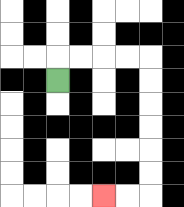{'start': '[2, 3]', 'end': '[4, 8]', 'path_directions': 'U,R,R,R,R,D,D,D,D,D,D,L,L', 'path_coordinates': '[[2, 3], [2, 2], [3, 2], [4, 2], [5, 2], [6, 2], [6, 3], [6, 4], [6, 5], [6, 6], [6, 7], [6, 8], [5, 8], [4, 8]]'}